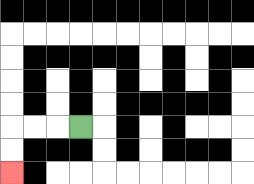{'start': '[3, 5]', 'end': '[0, 7]', 'path_directions': 'L,L,L,D,D', 'path_coordinates': '[[3, 5], [2, 5], [1, 5], [0, 5], [0, 6], [0, 7]]'}